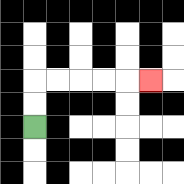{'start': '[1, 5]', 'end': '[6, 3]', 'path_directions': 'U,U,R,R,R,R,R', 'path_coordinates': '[[1, 5], [1, 4], [1, 3], [2, 3], [3, 3], [4, 3], [5, 3], [6, 3]]'}